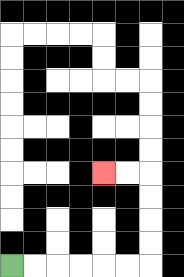{'start': '[0, 11]', 'end': '[4, 7]', 'path_directions': 'R,R,R,R,R,R,U,U,U,U,L,L', 'path_coordinates': '[[0, 11], [1, 11], [2, 11], [3, 11], [4, 11], [5, 11], [6, 11], [6, 10], [6, 9], [6, 8], [6, 7], [5, 7], [4, 7]]'}